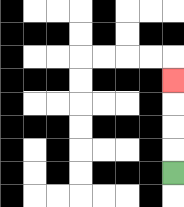{'start': '[7, 7]', 'end': '[7, 3]', 'path_directions': 'U,U,U,U', 'path_coordinates': '[[7, 7], [7, 6], [7, 5], [7, 4], [7, 3]]'}